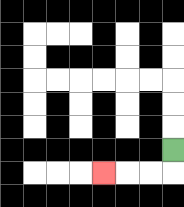{'start': '[7, 6]', 'end': '[4, 7]', 'path_directions': 'D,L,L,L', 'path_coordinates': '[[7, 6], [7, 7], [6, 7], [5, 7], [4, 7]]'}